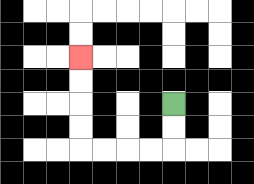{'start': '[7, 4]', 'end': '[3, 2]', 'path_directions': 'D,D,L,L,L,L,U,U,U,U', 'path_coordinates': '[[7, 4], [7, 5], [7, 6], [6, 6], [5, 6], [4, 6], [3, 6], [3, 5], [3, 4], [3, 3], [3, 2]]'}